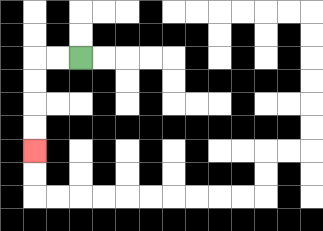{'start': '[3, 2]', 'end': '[1, 6]', 'path_directions': 'L,L,D,D,D,D', 'path_coordinates': '[[3, 2], [2, 2], [1, 2], [1, 3], [1, 4], [1, 5], [1, 6]]'}